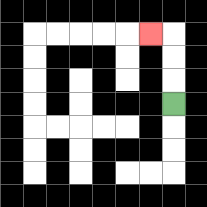{'start': '[7, 4]', 'end': '[6, 1]', 'path_directions': 'U,U,U,L', 'path_coordinates': '[[7, 4], [7, 3], [7, 2], [7, 1], [6, 1]]'}